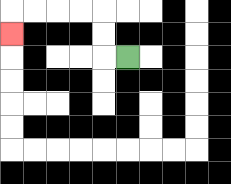{'start': '[5, 2]', 'end': '[0, 1]', 'path_directions': 'L,U,U,L,L,L,L,D', 'path_coordinates': '[[5, 2], [4, 2], [4, 1], [4, 0], [3, 0], [2, 0], [1, 0], [0, 0], [0, 1]]'}